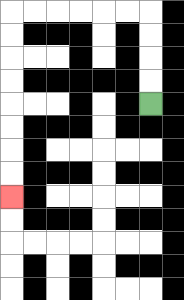{'start': '[6, 4]', 'end': '[0, 8]', 'path_directions': 'U,U,U,U,L,L,L,L,L,L,D,D,D,D,D,D,D,D', 'path_coordinates': '[[6, 4], [6, 3], [6, 2], [6, 1], [6, 0], [5, 0], [4, 0], [3, 0], [2, 0], [1, 0], [0, 0], [0, 1], [0, 2], [0, 3], [0, 4], [0, 5], [0, 6], [0, 7], [0, 8]]'}